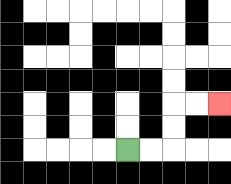{'start': '[5, 6]', 'end': '[9, 4]', 'path_directions': 'R,R,U,U,R,R', 'path_coordinates': '[[5, 6], [6, 6], [7, 6], [7, 5], [7, 4], [8, 4], [9, 4]]'}